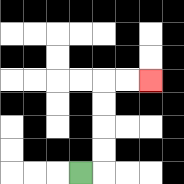{'start': '[3, 7]', 'end': '[6, 3]', 'path_directions': 'R,U,U,U,U,R,R', 'path_coordinates': '[[3, 7], [4, 7], [4, 6], [4, 5], [4, 4], [4, 3], [5, 3], [6, 3]]'}